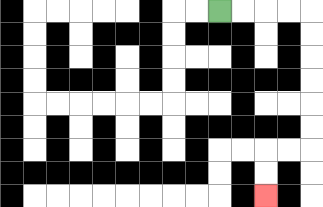{'start': '[9, 0]', 'end': '[11, 8]', 'path_directions': 'R,R,R,R,D,D,D,D,D,D,L,L,D,D', 'path_coordinates': '[[9, 0], [10, 0], [11, 0], [12, 0], [13, 0], [13, 1], [13, 2], [13, 3], [13, 4], [13, 5], [13, 6], [12, 6], [11, 6], [11, 7], [11, 8]]'}